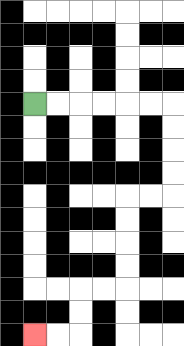{'start': '[1, 4]', 'end': '[1, 14]', 'path_directions': 'R,R,R,R,R,R,D,D,D,D,L,L,D,D,D,D,L,L,D,D,L,L', 'path_coordinates': '[[1, 4], [2, 4], [3, 4], [4, 4], [5, 4], [6, 4], [7, 4], [7, 5], [7, 6], [7, 7], [7, 8], [6, 8], [5, 8], [5, 9], [5, 10], [5, 11], [5, 12], [4, 12], [3, 12], [3, 13], [3, 14], [2, 14], [1, 14]]'}